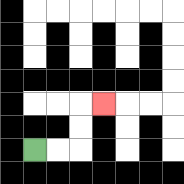{'start': '[1, 6]', 'end': '[4, 4]', 'path_directions': 'R,R,U,U,R', 'path_coordinates': '[[1, 6], [2, 6], [3, 6], [3, 5], [3, 4], [4, 4]]'}